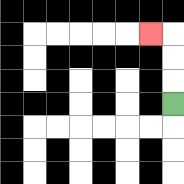{'start': '[7, 4]', 'end': '[6, 1]', 'path_directions': 'U,U,U,L', 'path_coordinates': '[[7, 4], [7, 3], [7, 2], [7, 1], [6, 1]]'}